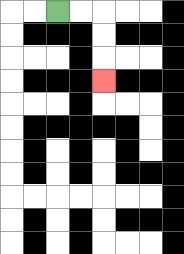{'start': '[2, 0]', 'end': '[4, 3]', 'path_directions': 'R,R,D,D,D', 'path_coordinates': '[[2, 0], [3, 0], [4, 0], [4, 1], [4, 2], [4, 3]]'}